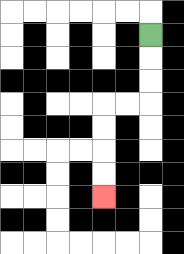{'start': '[6, 1]', 'end': '[4, 8]', 'path_directions': 'D,D,D,L,L,D,D,D,D', 'path_coordinates': '[[6, 1], [6, 2], [6, 3], [6, 4], [5, 4], [4, 4], [4, 5], [4, 6], [4, 7], [4, 8]]'}